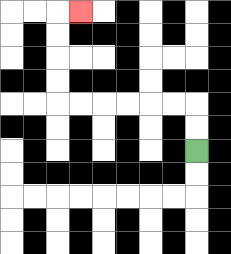{'start': '[8, 6]', 'end': '[3, 0]', 'path_directions': 'U,U,L,L,L,L,L,L,U,U,U,U,R', 'path_coordinates': '[[8, 6], [8, 5], [8, 4], [7, 4], [6, 4], [5, 4], [4, 4], [3, 4], [2, 4], [2, 3], [2, 2], [2, 1], [2, 0], [3, 0]]'}